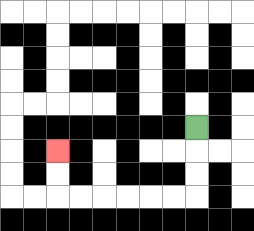{'start': '[8, 5]', 'end': '[2, 6]', 'path_directions': 'D,D,D,L,L,L,L,L,L,U,U', 'path_coordinates': '[[8, 5], [8, 6], [8, 7], [8, 8], [7, 8], [6, 8], [5, 8], [4, 8], [3, 8], [2, 8], [2, 7], [2, 6]]'}